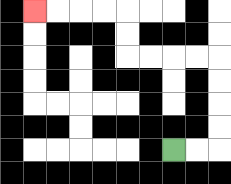{'start': '[7, 6]', 'end': '[1, 0]', 'path_directions': 'R,R,U,U,U,U,L,L,L,L,U,U,L,L,L,L', 'path_coordinates': '[[7, 6], [8, 6], [9, 6], [9, 5], [9, 4], [9, 3], [9, 2], [8, 2], [7, 2], [6, 2], [5, 2], [5, 1], [5, 0], [4, 0], [3, 0], [2, 0], [1, 0]]'}